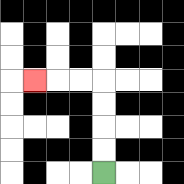{'start': '[4, 7]', 'end': '[1, 3]', 'path_directions': 'U,U,U,U,L,L,L', 'path_coordinates': '[[4, 7], [4, 6], [4, 5], [4, 4], [4, 3], [3, 3], [2, 3], [1, 3]]'}